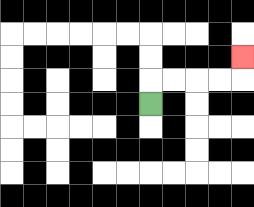{'start': '[6, 4]', 'end': '[10, 2]', 'path_directions': 'U,R,R,R,R,U', 'path_coordinates': '[[6, 4], [6, 3], [7, 3], [8, 3], [9, 3], [10, 3], [10, 2]]'}